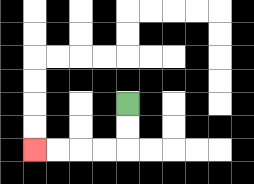{'start': '[5, 4]', 'end': '[1, 6]', 'path_directions': 'D,D,L,L,L,L', 'path_coordinates': '[[5, 4], [5, 5], [5, 6], [4, 6], [3, 6], [2, 6], [1, 6]]'}